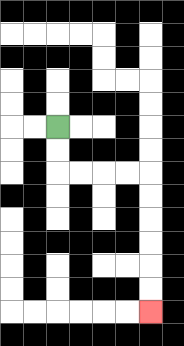{'start': '[2, 5]', 'end': '[6, 13]', 'path_directions': 'D,D,R,R,R,R,D,D,D,D,D,D', 'path_coordinates': '[[2, 5], [2, 6], [2, 7], [3, 7], [4, 7], [5, 7], [6, 7], [6, 8], [6, 9], [6, 10], [6, 11], [6, 12], [6, 13]]'}